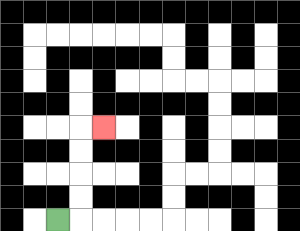{'start': '[2, 9]', 'end': '[4, 5]', 'path_directions': 'R,U,U,U,U,R', 'path_coordinates': '[[2, 9], [3, 9], [3, 8], [3, 7], [3, 6], [3, 5], [4, 5]]'}